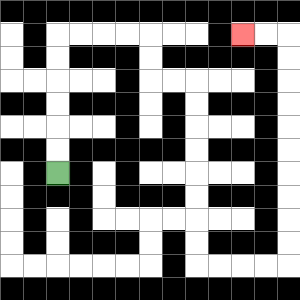{'start': '[2, 7]', 'end': '[10, 1]', 'path_directions': 'U,U,U,U,U,U,R,R,R,R,D,D,R,R,D,D,D,D,D,D,D,D,R,R,R,R,U,U,U,U,U,U,U,U,U,U,L,L', 'path_coordinates': '[[2, 7], [2, 6], [2, 5], [2, 4], [2, 3], [2, 2], [2, 1], [3, 1], [4, 1], [5, 1], [6, 1], [6, 2], [6, 3], [7, 3], [8, 3], [8, 4], [8, 5], [8, 6], [8, 7], [8, 8], [8, 9], [8, 10], [8, 11], [9, 11], [10, 11], [11, 11], [12, 11], [12, 10], [12, 9], [12, 8], [12, 7], [12, 6], [12, 5], [12, 4], [12, 3], [12, 2], [12, 1], [11, 1], [10, 1]]'}